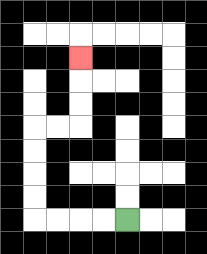{'start': '[5, 9]', 'end': '[3, 2]', 'path_directions': 'L,L,L,L,U,U,U,U,R,R,U,U,U', 'path_coordinates': '[[5, 9], [4, 9], [3, 9], [2, 9], [1, 9], [1, 8], [1, 7], [1, 6], [1, 5], [2, 5], [3, 5], [3, 4], [3, 3], [3, 2]]'}